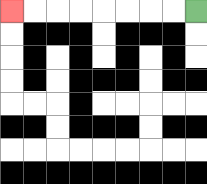{'start': '[8, 0]', 'end': '[0, 0]', 'path_directions': 'L,L,L,L,L,L,L,L', 'path_coordinates': '[[8, 0], [7, 0], [6, 0], [5, 0], [4, 0], [3, 0], [2, 0], [1, 0], [0, 0]]'}